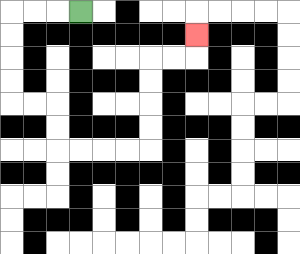{'start': '[3, 0]', 'end': '[8, 1]', 'path_directions': 'L,L,L,D,D,D,D,R,R,D,D,R,R,R,R,U,U,U,U,R,R,U', 'path_coordinates': '[[3, 0], [2, 0], [1, 0], [0, 0], [0, 1], [0, 2], [0, 3], [0, 4], [1, 4], [2, 4], [2, 5], [2, 6], [3, 6], [4, 6], [5, 6], [6, 6], [6, 5], [6, 4], [6, 3], [6, 2], [7, 2], [8, 2], [8, 1]]'}